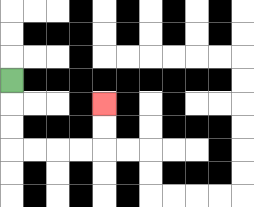{'start': '[0, 3]', 'end': '[4, 4]', 'path_directions': 'D,D,D,R,R,R,R,U,U', 'path_coordinates': '[[0, 3], [0, 4], [0, 5], [0, 6], [1, 6], [2, 6], [3, 6], [4, 6], [4, 5], [4, 4]]'}